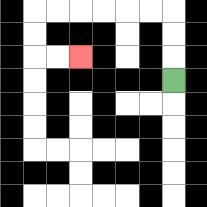{'start': '[7, 3]', 'end': '[3, 2]', 'path_directions': 'U,U,U,L,L,L,L,L,L,D,D,R,R', 'path_coordinates': '[[7, 3], [7, 2], [7, 1], [7, 0], [6, 0], [5, 0], [4, 0], [3, 0], [2, 0], [1, 0], [1, 1], [1, 2], [2, 2], [3, 2]]'}